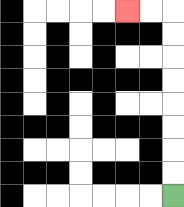{'start': '[7, 8]', 'end': '[5, 0]', 'path_directions': 'U,U,U,U,U,U,U,U,L,L', 'path_coordinates': '[[7, 8], [7, 7], [7, 6], [7, 5], [7, 4], [7, 3], [7, 2], [7, 1], [7, 0], [6, 0], [5, 0]]'}